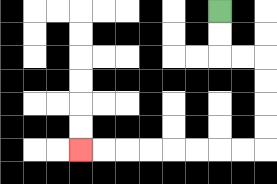{'start': '[9, 0]', 'end': '[3, 6]', 'path_directions': 'D,D,R,R,D,D,D,D,L,L,L,L,L,L,L,L', 'path_coordinates': '[[9, 0], [9, 1], [9, 2], [10, 2], [11, 2], [11, 3], [11, 4], [11, 5], [11, 6], [10, 6], [9, 6], [8, 6], [7, 6], [6, 6], [5, 6], [4, 6], [3, 6]]'}